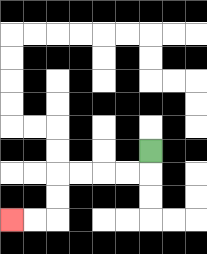{'start': '[6, 6]', 'end': '[0, 9]', 'path_directions': 'D,L,L,L,L,D,D,L,L', 'path_coordinates': '[[6, 6], [6, 7], [5, 7], [4, 7], [3, 7], [2, 7], [2, 8], [2, 9], [1, 9], [0, 9]]'}